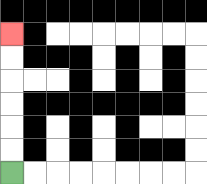{'start': '[0, 7]', 'end': '[0, 1]', 'path_directions': 'U,U,U,U,U,U', 'path_coordinates': '[[0, 7], [0, 6], [0, 5], [0, 4], [0, 3], [0, 2], [0, 1]]'}